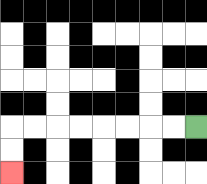{'start': '[8, 5]', 'end': '[0, 7]', 'path_directions': 'L,L,L,L,L,L,L,L,D,D', 'path_coordinates': '[[8, 5], [7, 5], [6, 5], [5, 5], [4, 5], [3, 5], [2, 5], [1, 5], [0, 5], [0, 6], [0, 7]]'}